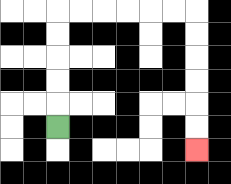{'start': '[2, 5]', 'end': '[8, 6]', 'path_directions': 'U,U,U,U,U,R,R,R,R,R,R,D,D,D,D,D,D', 'path_coordinates': '[[2, 5], [2, 4], [2, 3], [2, 2], [2, 1], [2, 0], [3, 0], [4, 0], [5, 0], [6, 0], [7, 0], [8, 0], [8, 1], [8, 2], [8, 3], [8, 4], [8, 5], [8, 6]]'}